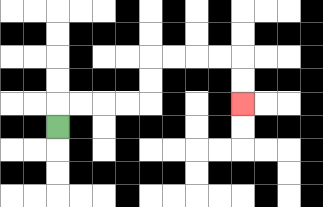{'start': '[2, 5]', 'end': '[10, 4]', 'path_directions': 'U,R,R,R,R,U,U,R,R,R,R,D,D', 'path_coordinates': '[[2, 5], [2, 4], [3, 4], [4, 4], [5, 4], [6, 4], [6, 3], [6, 2], [7, 2], [8, 2], [9, 2], [10, 2], [10, 3], [10, 4]]'}